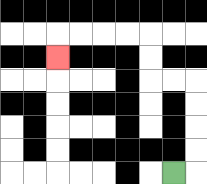{'start': '[7, 7]', 'end': '[2, 2]', 'path_directions': 'R,U,U,U,U,L,L,U,U,L,L,L,L,D', 'path_coordinates': '[[7, 7], [8, 7], [8, 6], [8, 5], [8, 4], [8, 3], [7, 3], [6, 3], [6, 2], [6, 1], [5, 1], [4, 1], [3, 1], [2, 1], [2, 2]]'}